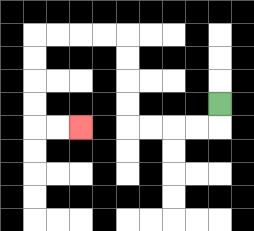{'start': '[9, 4]', 'end': '[3, 5]', 'path_directions': 'D,L,L,L,L,U,U,U,U,L,L,L,L,D,D,D,D,R,R', 'path_coordinates': '[[9, 4], [9, 5], [8, 5], [7, 5], [6, 5], [5, 5], [5, 4], [5, 3], [5, 2], [5, 1], [4, 1], [3, 1], [2, 1], [1, 1], [1, 2], [1, 3], [1, 4], [1, 5], [2, 5], [3, 5]]'}